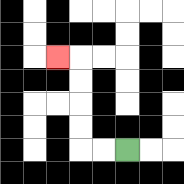{'start': '[5, 6]', 'end': '[2, 2]', 'path_directions': 'L,L,U,U,U,U,L', 'path_coordinates': '[[5, 6], [4, 6], [3, 6], [3, 5], [3, 4], [3, 3], [3, 2], [2, 2]]'}